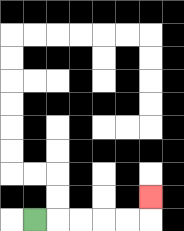{'start': '[1, 9]', 'end': '[6, 8]', 'path_directions': 'R,R,R,R,R,U', 'path_coordinates': '[[1, 9], [2, 9], [3, 9], [4, 9], [5, 9], [6, 9], [6, 8]]'}